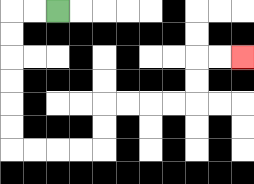{'start': '[2, 0]', 'end': '[10, 2]', 'path_directions': 'L,L,D,D,D,D,D,D,R,R,R,R,U,U,R,R,R,R,U,U,R,R', 'path_coordinates': '[[2, 0], [1, 0], [0, 0], [0, 1], [0, 2], [0, 3], [0, 4], [0, 5], [0, 6], [1, 6], [2, 6], [3, 6], [4, 6], [4, 5], [4, 4], [5, 4], [6, 4], [7, 4], [8, 4], [8, 3], [8, 2], [9, 2], [10, 2]]'}